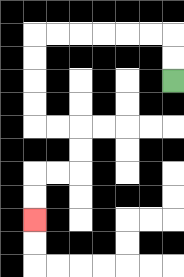{'start': '[7, 3]', 'end': '[1, 9]', 'path_directions': 'U,U,L,L,L,L,L,L,D,D,D,D,R,R,D,D,L,L,D,D', 'path_coordinates': '[[7, 3], [7, 2], [7, 1], [6, 1], [5, 1], [4, 1], [3, 1], [2, 1], [1, 1], [1, 2], [1, 3], [1, 4], [1, 5], [2, 5], [3, 5], [3, 6], [3, 7], [2, 7], [1, 7], [1, 8], [1, 9]]'}